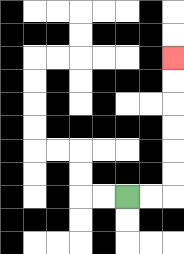{'start': '[5, 8]', 'end': '[7, 2]', 'path_directions': 'R,R,U,U,U,U,U,U', 'path_coordinates': '[[5, 8], [6, 8], [7, 8], [7, 7], [7, 6], [7, 5], [7, 4], [7, 3], [7, 2]]'}